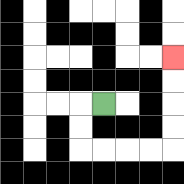{'start': '[4, 4]', 'end': '[7, 2]', 'path_directions': 'L,D,D,R,R,R,R,U,U,U,U', 'path_coordinates': '[[4, 4], [3, 4], [3, 5], [3, 6], [4, 6], [5, 6], [6, 6], [7, 6], [7, 5], [7, 4], [7, 3], [7, 2]]'}